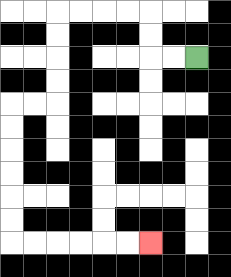{'start': '[8, 2]', 'end': '[6, 10]', 'path_directions': 'L,L,U,U,L,L,L,L,D,D,D,D,L,L,D,D,D,D,D,D,R,R,R,R,R,R', 'path_coordinates': '[[8, 2], [7, 2], [6, 2], [6, 1], [6, 0], [5, 0], [4, 0], [3, 0], [2, 0], [2, 1], [2, 2], [2, 3], [2, 4], [1, 4], [0, 4], [0, 5], [0, 6], [0, 7], [0, 8], [0, 9], [0, 10], [1, 10], [2, 10], [3, 10], [4, 10], [5, 10], [6, 10]]'}